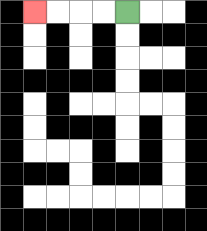{'start': '[5, 0]', 'end': '[1, 0]', 'path_directions': 'L,L,L,L', 'path_coordinates': '[[5, 0], [4, 0], [3, 0], [2, 0], [1, 0]]'}